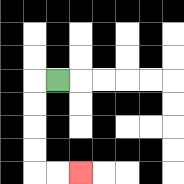{'start': '[2, 3]', 'end': '[3, 7]', 'path_directions': 'L,D,D,D,D,R,R', 'path_coordinates': '[[2, 3], [1, 3], [1, 4], [1, 5], [1, 6], [1, 7], [2, 7], [3, 7]]'}